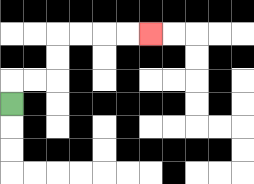{'start': '[0, 4]', 'end': '[6, 1]', 'path_directions': 'U,R,R,U,U,R,R,R,R', 'path_coordinates': '[[0, 4], [0, 3], [1, 3], [2, 3], [2, 2], [2, 1], [3, 1], [4, 1], [5, 1], [6, 1]]'}